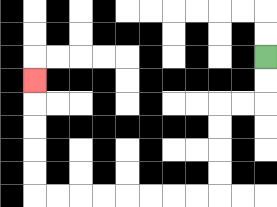{'start': '[11, 2]', 'end': '[1, 3]', 'path_directions': 'D,D,L,L,D,D,D,D,L,L,L,L,L,L,L,L,U,U,U,U,U', 'path_coordinates': '[[11, 2], [11, 3], [11, 4], [10, 4], [9, 4], [9, 5], [9, 6], [9, 7], [9, 8], [8, 8], [7, 8], [6, 8], [5, 8], [4, 8], [3, 8], [2, 8], [1, 8], [1, 7], [1, 6], [1, 5], [1, 4], [1, 3]]'}